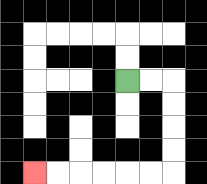{'start': '[5, 3]', 'end': '[1, 7]', 'path_directions': 'R,R,D,D,D,D,L,L,L,L,L,L', 'path_coordinates': '[[5, 3], [6, 3], [7, 3], [7, 4], [7, 5], [7, 6], [7, 7], [6, 7], [5, 7], [4, 7], [3, 7], [2, 7], [1, 7]]'}